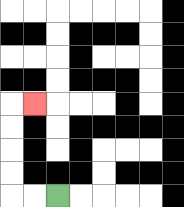{'start': '[2, 8]', 'end': '[1, 4]', 'path_directions': 'L,L,U,U,U,U,R', 'path_coordinates': '[[2, 8], [1, 8], [0, 8], [0, 7], [0, 6], [0, 5], [0, 4], [1, 4]]'}